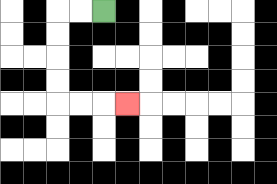{'start': '[4, 0]', 'end': '[5, 4]', 'path_directions': 'L,L,D,D,D,D,R,R,R', 'path_coordinates': '[[4, 0], [3, 0], [2, 0], [2, 1], [2, 2], [2, 3], [2, 4], [3, 4], [4, 4], [5, 4]]'}